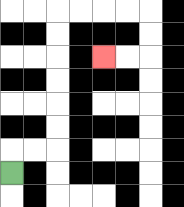{'start': '[0, 7]', 'end': '[4, 2]', 'path_directions': 'U,R,R,U,U,U,U,U,U,R,R,R,R,D,D,L,L', 'path_coordinates': '[[0, 7], [0, 6], [1, 6], [2, 6], [2, 5], [2, 4], [2, 3], [2, 2], [2, 1], [2, 0], [3, 0], [4, 0], [5, 0], [6, 0], [6, 1], [6, 2], [5, 2], [4, 2]]'}